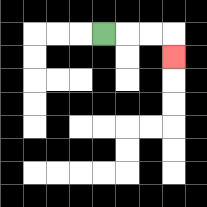{'start': '[4, 1]', 'end': '[7, 2]', 'path_directions': 'R,R,R,D', 'path_coordinates': '[[4, 1], [5, 1], [6, 1], [7, 1], [7, 2]]'}